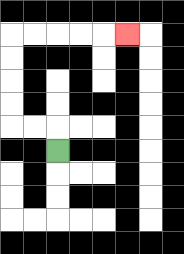{'start': '[2, 6]', 'end': '[5, 1]', 'path_directions': 'U,L,L,U,U,U,U,R,R,R,R,R', 'path_coordinates': '[[2, 6], [2, 5], [1, 5], [0, 5], [0, 4], [0, 3], [0, 2], [0, 1], [1, 1], [2, 1], [3, 1], [4, 1], [5, 1]]'}